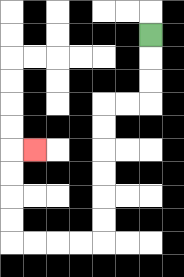{'start': '[6, 1]', 'end': '[1, 6]', 'path_directions': 'D,D,D,L,L,D,D,D,D,D,D,L,L,L,L,U,U,U,U,R', 'path_coordinates': '[[6, 1], [6, 2], [6, 3], [6, 4], [5, 4], [4, 4], [4, 5], [4, 6], [4, 7], [4, 8], [4, 9], [4, 10], [3, 10], [2, 10], [1, 10], [0, 10], [0, 9], [0, 8], [0, 7], [0, 6], [1, 6]]'}